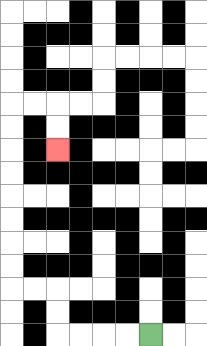{'start': '[6, 14]', 'end': '[2, 6]', 'path_directions': 'L,L,L,L,U,U,L,L,U,U,U,U,U,U,U,U,R,R,D,D', 'path_coordinates': '[[6, 14], [5, 14], [4, 14], [3, 14], [2, 14], [2, 13], [2, 12], [1, 12], [0, 12], [0, 11], [0, 10], [0, 9], [0, 8], [0, 7], [0, 6], [0, 5], [0, 4], [1, 4], [2, 4], [2, 5], [2, 6]]'}